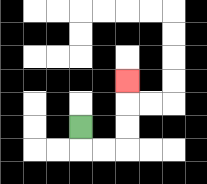{'start': '[3, 5]', 'end': '[5, 3]', 'path_directions': 'D,R,R,U,U,U', 'path_coordinates': '[[3, 5], [3, 6], [4, 6], [5, 6], [5, 5], [5, 4], [5, 3]]'}